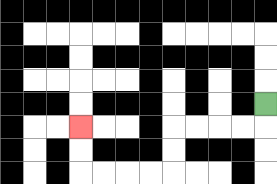{'start': '[11, 4]', 'end': '[3, 5]', 'path_directions': 'D,L,L,L,L,D,D,L,L,L,L,U,U', 'path_coordinates': '[[11, 4], [11, 5], [10, 5], [9, 5], [8, 5], [7, 5], [7, 6], [7, 7], [6, 7], [5, 7], [4, 7], [3, 7], [3, 6], [3, 5]]'}